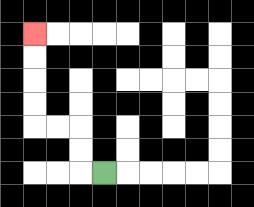{'start': '[4, 7]', 'end': '[1, 1]', 'path_directions': 'L,U,U,L,L,U,U,U,U', 'path_coordinates': '[[4, 7], [3, 7], [3, 6], [3, 5], [2, 5], [1, 5], [1, 4], [1, 3], [1, 2], [1, 1]]'}